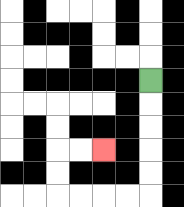{'start': '[6, 3]', 'end': '[4, 6]', 'path_directions': 'D,D,D,D,D,L,L,L,L,U,U,R,R', 'path_coordinates': '[[6, 3], [6, 4], [6, 5], [6, 6], [6, 7], [6, 8], [5, 8], [4, 8], [3, 8], [2, 8], [2, 7], [2, 6], [3, 6], [4, 6]]'}